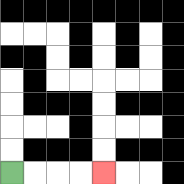{'start': '[0, 7]', 'end': '[4, 7]', 'path_directions': 'R,R,R,R', 'path_coordinates': '[[0, 7], [1, 7], [2, 7], [3, 7], [4, 7]]'}